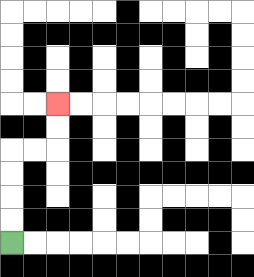{'start': '[0, 10]', 'end': '[2, 4]', 'path_directions': 'U,U,U,U,R,R,U,U', 'path_coordinates': '[[0, 10], [0, 9], [0, 8], [0, 7], [0, 6], [1, 6], [2, 6], [2, 5], [2, 4]]'}